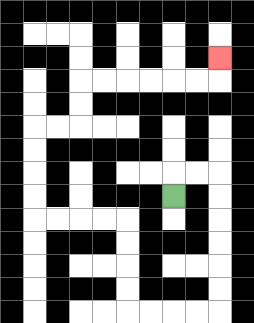{'start': '[7, 8]', 'end': '[9, 2]', 'path_directions': 'U,R,R,D,D,D,D,D,D,L,L,L,L,U,U,U,U,L,L,L,L,U,U,U,U,R,R,U,U,R,R,R,R,R,R,U', 'path_coordinates': '[[7, 8], [7, 7], [8, 7], [9, 7], [9, 8], [9, 9], [9, 10], [9, 11], [9, 12], [9, 13], [8, 13], [7, 13], [6, 13], [5, 13], [5, 12], [5, 11], [5, 10], [5, 9], [4, 9], [3, 9], [2, 9], [1, 9], [1, 8], [1, 7], [1, 6], [1, 5], [2, 5], [3, 5], [3, 4], [3, 3], [4, 3], [5, 3], [6, 3], [7, 3], [8, 3], [9, 3], [9, 2]]'}